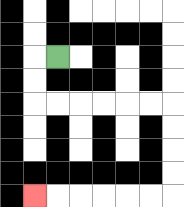{'start': '[2, 2]', 'end': '[1, 8]', 'path_directions': 'L,D,D,R,R,R,R,R,R,D,D,D,D,L,L,L,L,L,L', 'path_coordinates': '[[2, 2], [1, 2], [1, 3], [1, 4], [2, 4], [3, 4], [4, 4], [5, 4], [6, 4], [7, 4], [7, 5], [7, 6], [7, 7], [7, 8], [6, 8], [5, 8], [4, 8], [3, 8], [2, 8], [1, 8]]'}